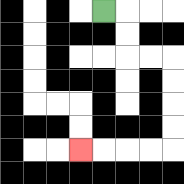{'start': '[4, 0]', 'end': '[3, 6]', 'path_directions': 'R,D,D,R,R,D,D,D,D,L,L,L,L', 'path_coordinates': '[[4, 0], [5, 0], [5, 1], [5, 2], [6, 2], [7, 2], [7, 3], [7, 4], [7, 5], [7, 6], [6, 6], [5, 6], [4, 6], [3, 6]]'}